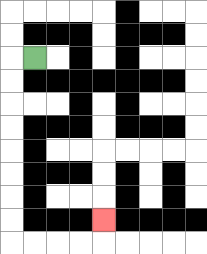{'start': '[1, 2]', 'end': '[4, 9]', 'path_directions': 'L,D,D,D,D,D,D,D,D,R,R,R,R,U', 'path_coordinates': '[[1, 2], [0, 2], [0, 3], [0, 4], [0, 5], [0, 6], [0, 7], [0, 8], [0, 9], [0, 10], [1, 10], [2, 10], [3, 10], [4, 10], [4, 9]]'}